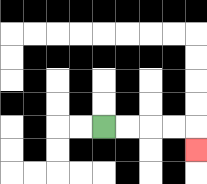{'start': '[4, 5]', 'end': '[8, 6]', 'path_directions': 'R,R,R,R,D', 'path_coordinates': '[[4, 5], [5, 5], [6, 5], [7, 5], [8, 5], [8, 6]]'}